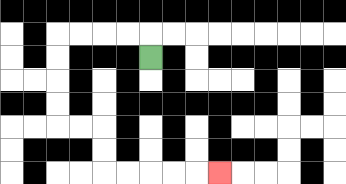{'start': '[6, 2]', 'end': '[9, 7]', 'path_directions': 'U,L,L,L,L,D,D,D,D,R,R,D,D,R,R,R,R,R', 'path_coordinates': '[[6, 2], [6, 1], [5, 1], [4, 1], [3, 1], [2, 1], [2, 2], [2, 3], [2, 4], [2, 5], [3, 5], [4, 5], [4, 6], [4, 7], [5, 7], [6, 7], [7, 7], [8, 7], [9, 7]]'}